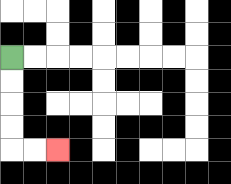{'start': '[0, 2]', 'end': '[2, 6]', 'path_directions': 'D,D,D,D,R,R', 'path_coordinates': '[[0, 2], [0, 3], [0, 4], [0, 5], [0, 6], [1, 6], [2, 6]]'}